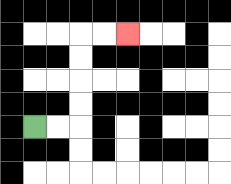{'start': '[1, 5]', 'end': '[5, 1]', 'path_directions': 'R,R,U,U,U,U,R,R', 'path_coordinates': '[[1, 5], [2, 5], [3, 5], [3, 4], [3, 3], [3, 2], [3, 1], [4, 1], [5, 1]]'}